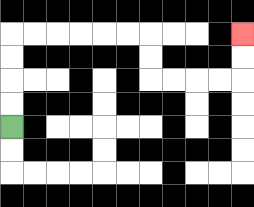{'start': '[0, 5]', 'end': '[10, 1]', 'path_directions': 'U,U,U,U,R,R,R,R,R,R,D,D,R,R,R,R,U,U', 'path_coordinates': '[[0, 5], [0, 4], [0, 3], [0, 2], [0, 1], [1, 1], [2, 1], [3, 1], [4, 1], [5, 1], [6, 1], [6, 2], [6, 3], [7, 3], [8, 3], [9, 3], [10, 3], [10, 2], [10, 1]]'}